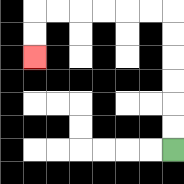{'start': '[7, 6]', 'end': '[1, 2]', 'path_directions': 'U,U,U,U,U,U,L,L,L,L,L,L,D,D', 'path_coordinates': '[[7, 6], [7, 5], [7, 4], [7, 3], [7, 2], [7, 1], [7, 0], [6, 0], [5, 0], [4, 0], [3, 0], [2, 0], [1, 0], [1, 1], [1, 2]]'}